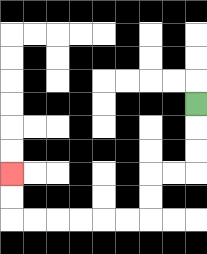{'start': '[8, 4]', 'end': '[0, 7]', 'path_directions': 'D,D,D,L,L,D,D,L,L,L,L,L,L,U,U', 'path_coordinates': '[[8, 4], [8, 5], [8, 6], [8, 7], [7, 7], [6, 7], [6, 8], [6, 9], [5, 9], [4, 9], [3, 9], [2, 9], [1, 9], [0, 9], [0, 8], [0, 7]]'}